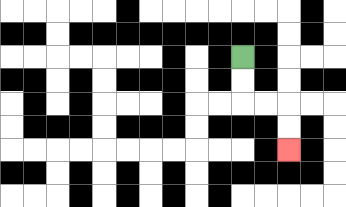{'start': '[10, 2]', 'end': '[12, 6]', 'path_directions': 'D,D,R,R,D,D', 'path_coordinates': '[[10, 2], [10, 3], [10, 4], [11, 4], [12, 4], [12, 5], [12, 6]]'}